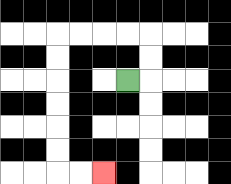{'start': '[5, 3]', 'end': '[4, 7]', 'path_directions': 'R,U,U,L,L,L,L,D,D,D,D,D,D,R,R', 'path_coordinates': '[[5, 3], [6, 3], [6, 2], [6, 1], [5, 1], [4, 1], [3, 1], [2, 1], [2, 2], [2, 3], [2, 4], [2, 5], [2, 6], [2, 7], [3, 7], [4, 7]]'}